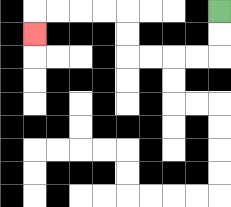{'start': '[9, 0]', 'end': '[1, 1]', 'path_directions': 'D,D,L,L,L,L,U,U,L,L,L,L,D', 'path_coordinates': '[[9, 0], [9, 1], [9, 2], [8, 2], [7, 2], [6, 2], [5, 2], [5, 1], [5, 0], [4, 0], [3, 0], [2, 0], [1, 0], [1, 1]]'}